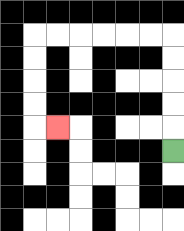{'start': '[7, 6]', 'end': '[2, 5]', 'path_directions': 'U,U,U,U,U,L,L,L,L,L,L,D,D,D,D,R', 'path_coordinates': '[[7, 6], [7, 5], [7, 4], [7, 3], [7, 2], [7, 1], [6, 1], [5, 1], [4, 1], [3, 1], [2, 1], [1, 1], [1, 2], [1, 3], [1, 4], [1, 5], [2, 5]]'}